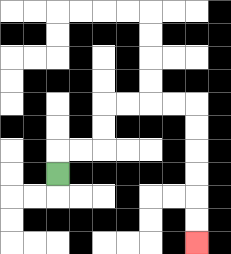{'start': '[2, 7]', 'end': '[8, 10]', 'path_directions': 'U,R,R,U,U,R,R,R,R,D,D,D,D,D,D', 'path_coordinates': '[[2, 7], [2, 6], [3, 6], [4, 6], [4, 5], [4, 4], [5, 4], [6, 4], [7, 4], [8, 4], [8, 5], [8, 6], [8, 7], [8, 8], [8, 9], [8, 10]]'}